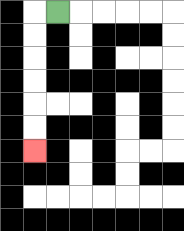{'start': '[2, 0]', 'end': '[1, 6]', 'path_directions': 'L,D,D,D,D,D,D', 'path_coordinates': '[[2, 0], [1, 0], [1, 1], [1, 2], [1, 3], [1, 4], [1, 5], [1, 6]]'}